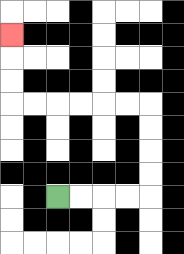{'start': '[2, 8]', 'end': '[0, 1]', 'path_directions': 'R,R,R,R,U,U,U,U,L,L,L,L,L,L,U,U,U', 'path_coordinates': '[[2, 8], [3, 8], [4, 8], [5, 8], [6, 8], [6, 7], [6, 6], [6, 5], [6, 4], [5, 4], [4, 4], [3, 4], [2, 4], [1, 4], [0, 4], [0, 3], [0, 2], [0, 1]]'}